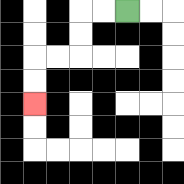{'start': '[5, 0]', 'end': '[1, 4]', 'path_directions': 'L,L,D,D,L,L,D,D', 'path_coordinates': '[[5, 0], [4, 0], [3, 0], [3, 1], [3, 2], [2, 2], [1, 2], [1, 3], [1, 4]]'}